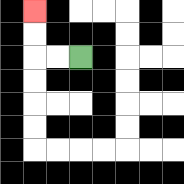{'start': '[3, 2]', 'end': '[1, 0]', 'path_directions': 'L,L,U,U', 'path_coordinates': '[[3, 2], [2, 2], [1, 2], [1, 1], [1, 0]]'}